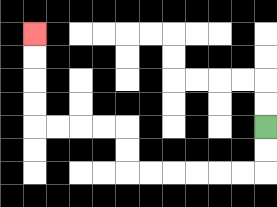{'start': '[11, 5]', 'end': '[1, 1]', 'path_directions': 'D,D,L,L,L,L,L,L,U,U,L,L,L,L,U,U,U,U', 'path_coordinates': '[[11, 5], [11, 6], [11, 7], [10, 7], [9, 7], [8, 7], [7, 7], [6, 7], [5, 7], [5, 6], [5, 5], [4, 5], [3, 5], [2, 5], [1, 5], [1, 4], [1, 3], [1, 2], [1, 1]]'}